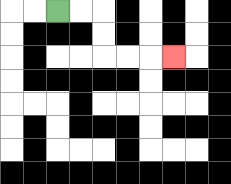{'start': '[2, 0]', 'end': '[7, 2]', 'path_directions': 'R,R,D,D,R,R,R', 'path_coordinates': '[[2, 0], [3, 0], [4, 0], [4, 1], [4, 2], [5, 2], [6, 2], [7, 2]]'}